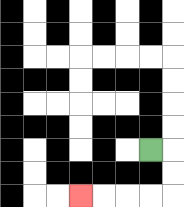{'start': '[6, 6]', 'end': '[3, 8]', 'path_directions': 'R,D,D,L,L,L,L', 'path_coordinates': '[[6, 6], [7, 6], [7, 7], [7, 8], [6, 8], [5, 8], [4, 8], [3, 8]]'}